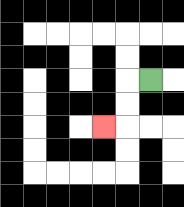{'start': '[6, 3]', 'end': '[4, 5]', 'path_directions': 'L,D,D,L', 'path_coordinates': '[[6, 3], [5, 3], [5, 4], [5, 5], [4, 5]]'}